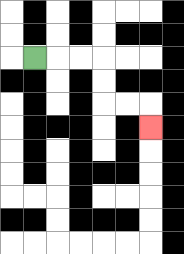{'start': '[1, 2]', 'end': '[6, 5]', 'path_directions': 'R,R,R,D,D,R,R,D', 'path_coordinates': '[[1, 2], [2, 2], [3, 2], [4, 2], [4, 3], [4, 4], [5, 4], [6, 4], [6, 5]]'}